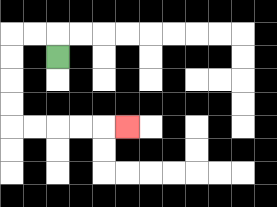{'start': '[2, 2]', 'end': '[5, 5]', 'path_directions': 'U,L,L,D,D,D,D,R,R,R,R,R', 'path_coordinates': '[[2, 2], [2, 1], [1, 1], [0, 1], [0, 2], [0, 3], [0, 4], [0, 5], [1, 5], [2, 5], [3, 5], [4, 5], [5, 5]]'}